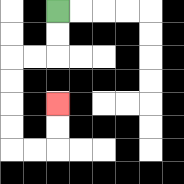{'start': '[2, 0]', 'end': '[2, 4]', 'path_directions': 'D,D,L,L,D,D,D,D,R,R,U,U', 'path_coordinates': '[[2, 0], [2, 1], [2, 2], [1, 2], [0, 2], [0, 3], [0, 4], [0, 5], [0, 6], [1, 6], [2, 6], [2, 5], [2, 4]]'}